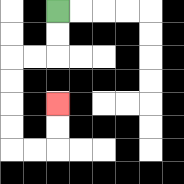{'start': '[2, 0]', 'end': '[2, 4]', 'path_directions': 'D,D,L,L,D,D,D,D,R,R,U,U', 'path_coordinates': '[[2, 0], [2, 1], [2, 2], [1, 2], [0, 2], [0, 3], [0, 4], [0, 5], [0, 6], [1, 6], [2, 6], [2, 5], [2, 4]]'}